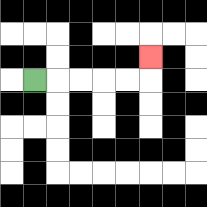{'start': '[1, 3]', 'end': '[6, 2]', 'path_directions': 'R,R,R,R,R,U', 'path_coordinates': '[[1, 3], [2, 3], [3, 3], [4, 3], [5, 3], [6, 3], [6, 2]]'}